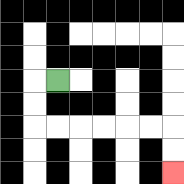{'start': '[2, 3]', 'end': '[7, 7]', 'path_directions': 'L,D,D,R,R,R,R,R,R,D,D', 'path_coordinates': '[[2, 3], [1, 3], [1, 4], [1, 5], [2, 5], [3, 5], [4, 5], [5, 5], [6, 5], [7, 5], [7, 6], [7, 7]]'}